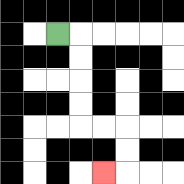{'start': '[2, 1]', 'end': '[4, 7]', 'path_directions': 'R,D,D,D,D,R,R,D,D,L', 'path_coordinates': '[[2, 1], [3, 1], [3, 2], [3, 3], [3, 4], [3, 5], [4, 5], [5, 5], [5, 6], [5, 7], [4, 7]]'}